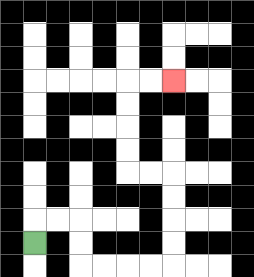{'start': '[1, 10]', 'end': '[7, 3]', 'path_directions': 'U,R,R,D,D,R,R,R,R,U,U,U,U,L,L,U,U,U,U,R,R', 'path_coordinates': '[[1, 10], [1, 9], [2, 9], [3, 9], [3, 10], [3, 11], [4, 11], [5, 11], [6, 11], [7, 11], [7, 10], [7, 9], [7, 8], [7, 7], [6, 7], [5, 7], [5, 6], [5, 5], [5, 4], [5, 3], [6, 3], [7, 3]]'}